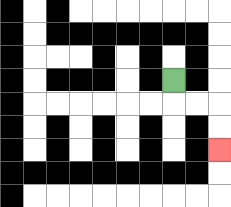{'start': '[7, 3]', 'end': '[9, 6]', 'path_directions': 'D,R,R,D,D', 'path_coordinates': '[[7, 3], [7, 4], [8, 4], [9, 4], [9, 5], [9, 6]]'}